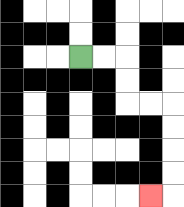{'start': '[3, 2]', 'end': '[6, 8]', 'path_directions': 'R,R,D,D,R,R,D,D,D,D,L', 'path_coordinates': '[[3, 2], [4, 2], [5, 2], [5, 3], [5, 4], [6, 4], [7, 4], [7, 5], [7, 6], [7, 7], [7, 8], [6, 8]]'}